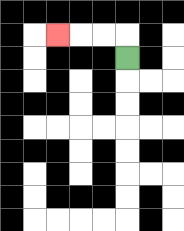{'start': '[5, 2]', 'end': '[2, 1]', 'path_directions': 'U,L,L,L', 'path_coordinates': '[[5, 2], [5, 1], [4, 1], [3, 1], [2, 1]]'}